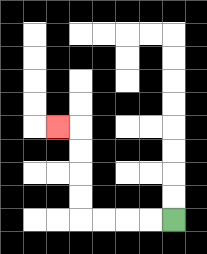{'start': '[7, 9]', 'end': '[2, 5]', 'path_directions': 'L,L,L,L,U,U,U,U,L', 'path_coordinates': '[[7, 9], [6, 9], [5, 9], [4, 9], [3, 9], [3, 8], [3, 7], [3, 6], [3, 5], [2, 5]]'}